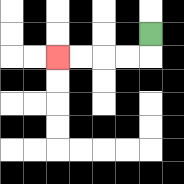{'start': '[6, 1]', 'end': '[2, 2]', 'path_directions': 'D,L,L,L,L', 'path_coordinates': '[[6, 1], [6, 2], [5, 2], [4, 2], [3, 2], [2, 2]]'}